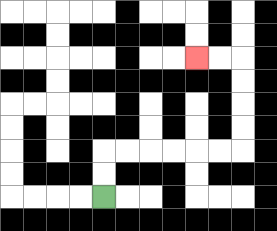{'start': '[4, 8]', 'end': '[8, 2]', 'path_directions': 'U,U,R,R,R,R,R,R,U,U,U,U,L,L', 'path_coordinates': '[[4, 8], [4, 7], [4, 6], [5, 6], [6, 6], [7, 6], [8, 6], [9, 6], [10, 6], [10, 5], [10, 4], [10, 3], [10, 2], [9, 2], [8, 2]]'}